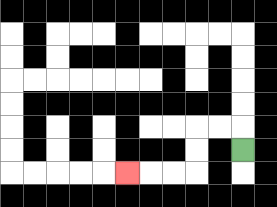{'start': '[10, 6]', 'end': '[5, 7]', 'path_directions': 'U,L,L,D,D,L,L,L', 'path_coordinates': '[[10, 6], [10, 5], [9, 5], [8, 5], [8, 6], [8, 7], [7, 7], [6, 7], [5, 7]]'}